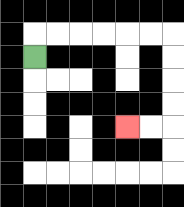{'start': '[1, 2]', 'end': '[5, 5]', 'path_directions': 'U,R,R,R,R,R,R,D,D,D,D,L,L', 'path_coordinates': '[[1, 2], [1, 1], [2, 1], [3, 1], [4, 1], [5, 1], [6, 1], [7, 1], [7, 2], [7, 3], [7, 4], [7, 5], [6, 5], [5, 5]]'}